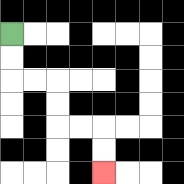{'start': '[0, 1]', 'end': '[4, 7]', 'path_directions': 'D,D,R,R,D,D,R,R,D,D', 'path_coordinates': '[[0, 1], [0, 2], [0, 3], [1, 3], [2, 3], [2, 4], [2, 5], [3, 5], [4, 5], [4, 6], [4, 7]]'}